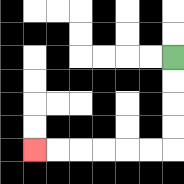{'start': '[7, 2]', 'end': '[1, 6]', 'path_directions': 'D,D,D,D,L,L,L,L,L,L', 'path_coordinates': '[[7, 2], [7, 3], [7, 4], [7, 5], [7, 6], [6, 6], [5, 6], [4, 6], [3, 6], [2, 6], [1, 6]]'}